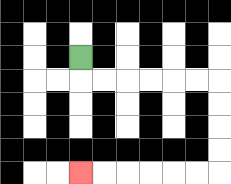{'start': '[3, 2]', 'end': '[3, 7]', 'path_directions': 'D,R,R,R,R,R,R,D,D,D,D,L,L,L,L,L,L', 'path_coordinates': '[[3, 2], [3, 3], [4, 3], [5, 3], [6, 3], [7, 3], [8, 3], [9, 3], [9, 4], [9, 5], [9, 6], [9, 7], [8, 7], [7, 7], [6, 7], [5, 7], [4, 7], [3, 7]]'}